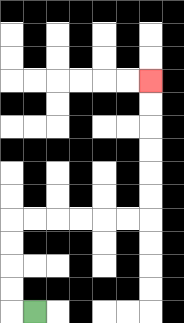{'start': '[1, 13]', 'end': '[6, 3]', 'path_directions': 'L,U,U,U,U,R,R,R,R,R,R,U,U,U,U,U,U', 'path_coordinates': '[[1, 13], [0, 13], [0, 12], [0, 11], [0, 10], [0, 9], [1, 9], [2, 9], [3, 9], [4, 9], [5, 9], [6, 9], [6, 8], [6, 7], [6, 6], [6, 5], [6, 4], [6, 3]]'}